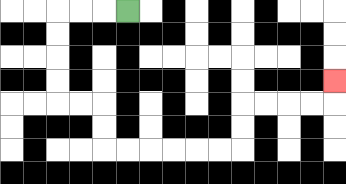{'start': '[5, 0]', 'end': '[14, 3]', 'path_directions': 'L,L,L,D,D,D,D,R,R,D,D,R,R,R,R,R,R,U,U,R,R,R,R,U', 'path_coordinates': '[[5, 0], [4, 0], [3, 0], [2, 0], [2, 1], [2, 2], [2, 3], [2, 4], [3, 4], [4, 4], [4, 5], [4, 6], [5, 6], [6, 6], [7, 6], [8, 6], [9, 6], [10, 6], [10, 5], [10, 4], [11, 4], [12, 4], [13, 4], [14, 4], [14, 3]]'}